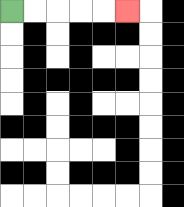{'start': '[0, 0]', 'end': '[5, 0]', 'path_directions': 'R,R,R,R,R', 'path_coordinates': '[[0, 0], [1, 0], [2, 0], [3, 0], [4, 0], [5, 0]]'}